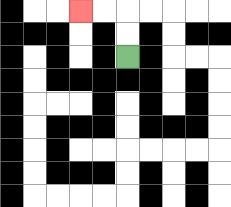{'start': '[5, 2]', 'end': '[3, 0]', 'path_directions': 'U,U,L,L', 'path_coordinates': '[[5, 2], [5, 1], [5, 0], [4, 0], [3, 0]]'}